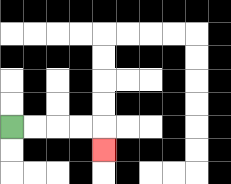{'start': '[0, 5]', 'end': '[4, 6]', 'path_directions': 'R,R,R,R,D', 'path_coordinates': '[[0, 5], [1, 5], [2, 5], [3, 5], [4, 5], [4, 6]]'}